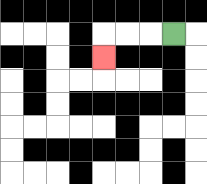{'start': '[7, 1]', 'end': '[4, 2]', 'path_directions': 'L,L,L,D', 'path_coordinates': '[[7, 1], [6, 1], [5, 1], [4, 1], [4, 2]]'}